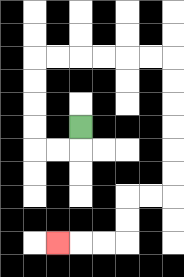{'start': '[3, 5]', 'end': '[2, 10]', 'path_directions': 'D,L,L,U,U,U,U,R,R,R,R,R,R,D,D,D,D,D,D,L,L,D,D,L,L,L', 'path_coordinates': '[[3, 5], [3, 6], [2, 6], [1, 6], [1, 5], [1, 4], [1, 3], [1, 2], [2, 2], [3, 2], [4, 2], [5, 2], [6, 2], [7, 2], [7, 3], [7, 4], [7, 5], [7, 6], [7, 7], [7, 8], [6, 8], [5, 8], [5, 9], [5, 10], [4, 10], [3, 10], [2, 10]]'}